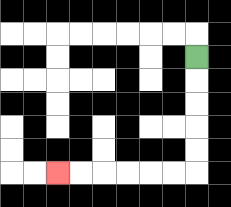{'start': '[8, 2]', 'end': '[2, 7]', 'path_directions': 'D,D,D,D,D,L,L,L,L,L,L', 'path_coordinates': '[[8, 2], [8, 3], [8, 4], [8, 5], [8, 6], [8, 7], [7, 7], [6, 7], [5, 7], [4, 7], [3, 7], [2, 7]]'}